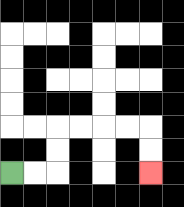{'start': '[0, 7]', 'end': '[6, 7]', 'path_directions': 'R,R,U,U,R,R,R,R,D,D', 'path_coordinates': '[[0, 7], [1, 7], [2, 7], [2, 6], [2, 5], [3, 5], [4, 5], [5, 5], [6, 5], [6, 6], [6, 7]]'}